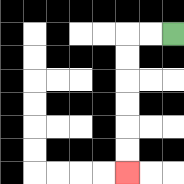{'start': '[7, 1]', 'end': '[5, 7]', 'path_directions': 'L,L,D,D,D,D,D,D', 'path_coordinates': '[[7, 1], [6, 1], [5, 1], [5, 2], [5, 3], [5, 4], [5, 5], [5, 6], [5, 7]]'}